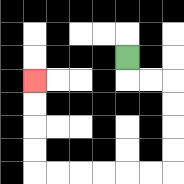{'start': '[5, 2]', 'end': '[1, 3]', 'path_directions': 'D,R,R,D,D,D,D,L,L,L,L,L,L,U,U,U,U', 'path_coordinates': '[[5, 2], [5, 3], [6, 3], [7, 3], [7, 4], [7, 5], [7, 6], [7, 7], [6, 7], [5, 7], [4, 7], [3, 7], [2, 7], [1, 7], [1, 6], [1, 5], [1, 4], [1, 3]]'}